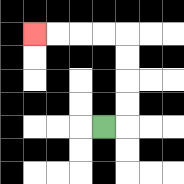{'start': '[4, 5]', 'end': '[1, 1]', 'path_directions': 'R,U,U,U,U,L,L,L,L', 'path_coordinates': '[[4, 5], [5, 5], [5, 4], [5, 3], [5, 2], [5, 1], [4, 1], [3, 1], [2, 1], [1, 1]]'}